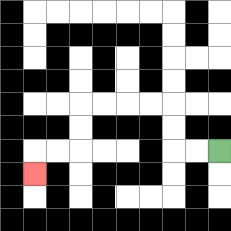{'start': '[9, 6]', 'end': '[1, 7]', 'path_directions': 'L,L,U,U,L,L,L,L,D,D,L,L,D', 'path_coordinates': '[[9, 6], [8, 6], [7, 6], [7, 5], [7, 4], [6, 4], [5, 4], [4, 4], [3, 4], [3, 5], [3, 6], [2, 6], [1, 6], [1, 7]]'}